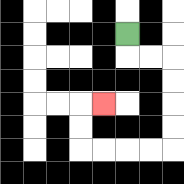{'start': '[5, 1]', 'end': '[4, 4]', 'path_directions': 'D,R,R,D,D,D,D,L,L,L,L,U,U,R', 'path_coordinates': '[[5, 1], [5, 2], [6, 2], [7, 2], [7, 3], [7, 4], [7, 5], [7, 6], [6, 6], [5, 6], [4, 6], [3, 6], [3, 5], [3, 4], [4, 4]]'}